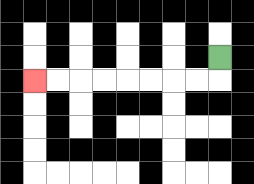{'start': '[9, 2]', 'end': '[1, 3]', 'path_directions': 'D,L,L,L,L,L,L,L,L', 'path_coordinates': '[[9, 2], [9, 3], [8, 3], [7, 3], [6, 3], [5, 3], [4, 3], [3, 3], [2, 3], [1, 3]]'}